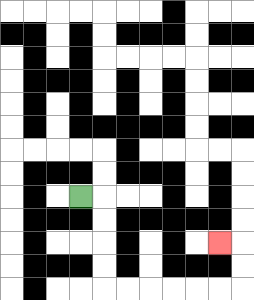{'start': '[3, 8]', 'end': '[9, 10]', 'path_directions': 'R,D,D,D,D,R,R,R,R,R,R,U,U,L', 'path_coordinates': '[[3, 8], [4, 8], [4, 9], [4, 10], [4, 11], [4, 12], [5, 12], [6, 12], [7, 12], [8, 12], [9, 12], [10, 12], [10, 11], [10, 10], [9, 10]]'}